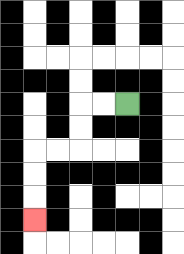{'start': '[5, 4]', 'end': '[1, 9]', 'path_directions': 'L,L,D,D,L,L,D,D,D', 'path_coordinates': '[[5, 4], [4, 4], [3, 4], [3, 5], [3, 6], [2, 6], [1, 6], [1, 7], [1, 8], [1, 9]]'}